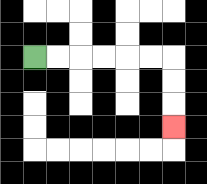{'start': '[1, 2]', 'end': '[7, 5]', 'path_directions': 'R,R,R,R,R,R,D,D,D', 'path_coordinates': '[[1, 2], [2, 2], [3, 2], [4, 2], [5, 2], [6, 2], [7, 2], [7, 3], [7, 4], [7, 5]]'}